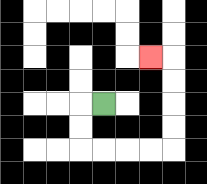{'start': '[4, 4]', 'end': '[6, 2]', 'path_directions': 'L,D,D,R,R,R,R,U,U,U,U,L', 'path_coordinates': '[[4, 4], [3, 4], [3, 5], [3, 6], [4, 6], [5, 6], [6, 6], [7, 6], [7, 5], [7, 4], [7, 3], [7, 2], [6, 2]]'}